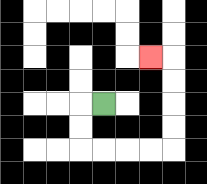{'start': '[4, 4]', 'end': '[6, 2]', 'path_directions': 'L,D,D,R,R,R,R,U,U,U,U,L', 'path_coordinates': '[[4, 4], [3, 4], [3, 5], [3, 6], [4, 6], [5, 6], [6, 6], [7, 6], [7, 5], [7, 4], [7, 3], [7, 2], [6, 2]]'}